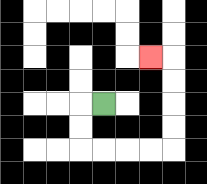{'start': '[4, 4]', 'end': '[6, 2]', 'path_directions': 'L,D,D,R,R,R,R,U,U,U,U,L', 'path_coordinates': '[[4, 4], [3, 4], [3, 5], [3, 6], [4, 6], [5, 6], [6, 6], [7, 6], [7, 5], [7, 4], [7, 3], [7, 2], [6, 2]]'}